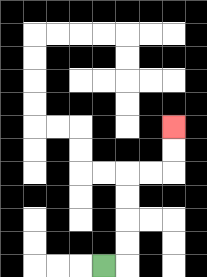{'start': '[4, 11]', 'end': '[7, 5]', 'path_directions': 'R,U,U,U,U,R,R,U,U', 'path_coordinates': '[[4, 11], [5, 11], [5, 10], [5, 9], [5, 8], [5, 7], [6, 7], [7, 7], [7, 6], [7, 5]]'}